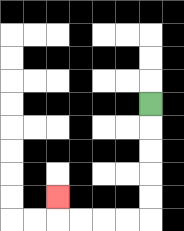{'start': '[6, 4]', 'end': '[2, 8]', 'path_directions': 'D,D,D,D,D,L,L,L,L,U', 'path_coordinates': '[[6, 4], [6, 5], [6, 6], [6, 7], [6, 8], [6, 9], [5, 9], [4, 9], [3, 9], [2, 9], [2, 8]]'}